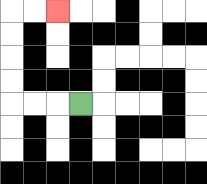{'start': '[3, 4]', 'end': '[2, 0]', 'path_directions': 'L,L,L,U,U,U,U,R,R', 'path_coordinates': '[[3, 4], [2, 4], [1, 4], [0, 4], [0, 3], [0, 2], [0, 1], [0, 0], [1, 0], [2, 0]]'}